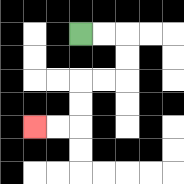{'start': '[3, 1]', 'end': '[1, 5]', 'path_directions': 'R,R,D,D,L,L,D,D,L,L', 'path_coordinates': '[[3, 1], [4, 1], [5, 1], [5, 2], [5, 3], [4, 3], [3, 3], [3, 4], [3, 5], [2, 5], [1, 5]]'}